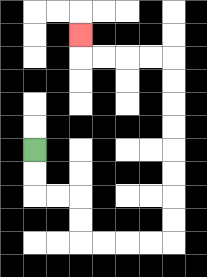{'start': '[1, 6]', 'end': '[3, 1]', 'path_directions': 'D,D,R,R,D,D,R,R,R,R,U,U,U,U,U,U,U,U,L,L,L,L,U', 'path_coordinates': '[[1, 6], [1, 7], [1, 8], [2, 8], [3, 8], [3, 9], [3, 10], [4, 10], [5, 10], [6, 10], [7, 10], [7, 9], [7, 8], [7, 7], [7, 6], [7, 5], [7, 4], [7, 3], [7, 2], [6, 2], [5, 2], [4, 2], [3, 2], [3, 1]]'}